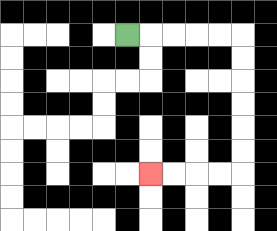{'start': '[5, 1]', 'end': '[6, 7]', 'path_directions': 'R,R,R,R,R,D,D,D,D,D,D,L,L,L,L', 'path_coordinates': '[[5, 1], [6, 1], [7, 1], [8, 1], [9, 1], [10, 1], [10, 2], [10, 3], [10, 4], [10, 5], [10, 6], [10, 7], [9, 7], [8, 7], [7, 7], [6, 7]]'}